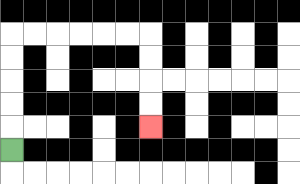{'start': '[0, 6]', 'end': '[6, 5]', 'path_directions': 'U,U,U,U,U,R,R,R,R,R,R,D,D,D,D', 'path_coordinates': '[[0, 6], [0, 5], [0, 4], [0, 3], [0, 2], [0, 1], [1, 1], [2, 1], [3, 1], [4, 1], [5, 1], [6, 1], [6, 2], [6, 3], [6, 4], [6, 5]]'}